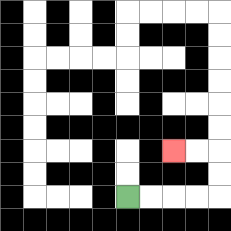{'start': '[5, 8]', 'end': '[7, 6]', 'path_directions': 'R,R,R,R,U,U,L,L', 'path_coordinates': '[[5, 8], [6, 8], [7, 8], [8, 8], [9, 8], [9, 7], [9, 6], [8, 6], [7, 6]]'}